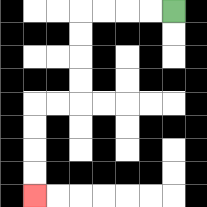{'start': '[7, 0]', 'end': '[1, 8]', 'path_directions': 'L,L,L,L,D,D,D,D,L,L,D,D,D,D', 'path_coordinates': '[[7, 0], [6, 0], [5, 0], [4, 0], [3, 0], [3, 1], [3, 2], [3, 3], [3, 4], [2, 4], [1, 4], [1, 5], [1, 6], [1, 7], [1, 8]]'}